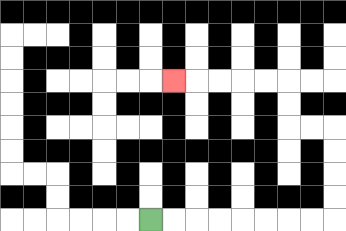{'start': '[6, 9]', 'end': '[7, 3]', 'path_directions': 'R,R,R,R,R,R,R,R,U,U,U,U,L,L,U,U,L,L,L,L,L', 'path_coordinates': '[[6, 9], [7, 9], [8, 9], [9, 9], [10, 9], [11, 9], [12, 9], [13, 9], [14, 9], [14, 8], [14, 7], [14, 6], [14, 5], [13, 5], [12, 5], [12, 4], [12, 3], [11, 3], [10, 3], [9, 3], [8, 3], [7, 3]]'}